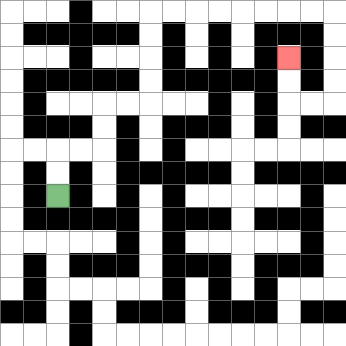{'start': '[2, 8]', 'end': '[12, 2]', 'path_directions': 'U,U,R,R,U,U,R,R,U,U,U,U,R,R,R,R,R,R,R,R,D,D,D,D,L,L,U,U', 'path_coordinates': '[[2, 8], [2, 7], [2, 6], [3, 6], [4, 6], [4, 5], [4, 4], [5, 4], [6, 4], [6, 3], [6, 2], [6, 1], [6, 0], [7, 0], [8, 0], [9, 0], [10, 0], [11, 0], [12, 0], [13, 0], [14, 0], [14, 1], [14, 2], [14, 3], [14, 4], [13, 4], [12, 4], [12, 3], [12, 2]]'}